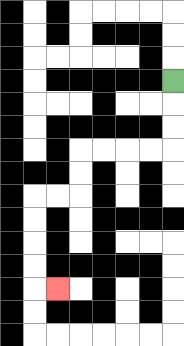{'start': '[7, 3]', 'end': '[2, 12]', 'path_directions': 'D,D,D,L,L,L,L,D,D,L,L,D,D,D,D,R', 'path_coordinates': '[[7, 3], [7, 4], [7, 5], [7, 6], [6, 6], [5, 6], [4, 6], [3, 6], [3, 7], [3, 8], [2, 8], [1, 8], [1, 9], [1, 10], [1, 11], [1, 12], [2, 12]]'}